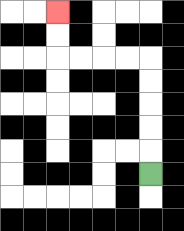{'start': '[6, 7]', 'end': '[2, 0]', 'path_directions': 'U,U,U,U,U,L,L,L,L,U,U', 'path_coordinates': '[[6, 7], [6, 6], [6, 5], [6, 4], [6, 3], [6, 2], [5, 2], [4, 2], [3, 2], [2, 2], [2, 1], [2, 0]]'}